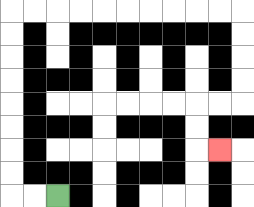{'start': '[2, 8]', 'end': '[9, 6]', 'path_directions': 'L,L,U,U,U,U,U,U,U,U,R,R,R,R,R,R,R,R,R,R,D,D,D,D,L,L,D,D,R', 'path_coordinates': '[[2, 8], [1, 8], [0, 8], [0, 7], [0, 6], [0, 5], [0, 4], [0, 3], [0, 2], [0, 1], [0, 0], [1, 0], [2, 0], [3, 0], [4, 0], [5, 0], [6, 0], [7, 0], [8, 0], [9, 0], [10, 0], [10, 1], [10, 2], [10, 3], [10, 4], [9, 4], [8, 4], [8, 5], [8, 6], [9, 6]]'}